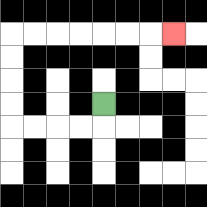{'start': '[4, 4]', 'end': '[7, 1]', 'path_directions': 'D,L,L,L,L,U,U,U,U,R,R,R,R,R,R,R', 'path_coordinates': '[[4, 4], [4, 5], [3, 5], [2, 5], [1, 5], [0, 5], [0, 4], [0, 3], [0, 2], [0, 1], [1, 1], [2, 1], [3, 1], [4, 1], [5, 1], [6, 1], [7, 1]]'}